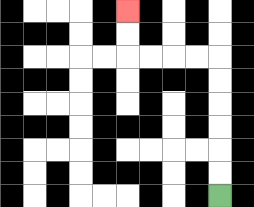{'start': '[9, 8]', 'end': '[5, 0]', 'path_directions': 'U,U,U,U,U,U,L,L,L,L,U,U', 'path_coordinates': '[[9, 8], [9, 7], [9, 6], [9, 5], [9, 4], [9, 3], [9, 2], [8, 2], [7, 2], [6, 2], [5, 2], [5, 1], [5, 0]]'}